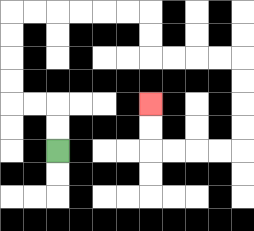{'start': '[2, 6]', 'end': '[6, 4]', 'path_directions': 'U,U,L,L,U,U,U,U,R,R,R,R,R,R,D,D,R,R,R,R,D,D,D,D,L,L,L,L,U,U', 'path_coordinates': '[[2, 6], [2, 5], [2, 4], [1, 4], [0, 4], [0, 3], [0, 2], [0, 1], [0, 0], [1, 0], [2, 0], [3, 0], [4, 0], [5, 0], [6, 0], [6, 1], [6, 2], [7, 2], [8, 2], [9, 2], [10, 2], [10, 3], [10, 4], [10, 5], [10, 6], [9, 6], [8, 6], [7, 6], [6, 6], [6, 5], [6, 4]]'}